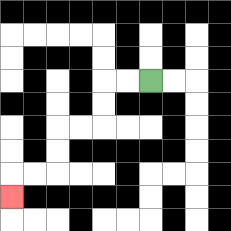{'start': '[6, 3]', 'end': '[0, 8]', 'path_directions': 'L,L,D,D,L,L,D,D,L,L,D', 'path_coordinates': '[[6, 3], [5, 3], [4, 3], [4, 4], [4, 5], [3, 5], [2, 5], [2, 6], [2, 7], [1, 7], [0, 7], [0, 8]]'}